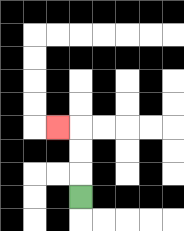{'start': '[3, 8]', 'end': '[2, 5]', 'path_directions': 'U,U,U,L', 'path_coordinates': '[[3, 8], [3, 7], [3, 6], [3, 5], [2, 5]]'}